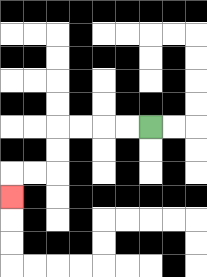{'start': '[6, 5]', 'end': '[0, 8]', 'path_directions': 'L,L,L,L,D,D,L,L,D', 'path_coordinates': '[[6, 5], [5, 5], [4, 5], [3, 5], [2, 5], [2, 6], [2, 7], [1, 7], [0, 7], [0, 8]]'}